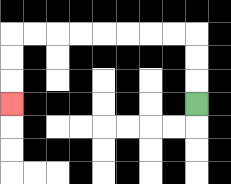{'start': '[8, 4]', 'end': '[0, 4]', 'path_directions': 'U,U,U,L,L,L,L,L,L,L,L,D,D,D', 'path_coordinates': '[[8, 4], [8, 3], [8, 2], [8, 1], [7, 1], [6, 1], [5, 1], [4, 1], [3, 1], [2, 1], [1, 1], [0, 1], [0, 2], [0, 3], [0, 4]]'}